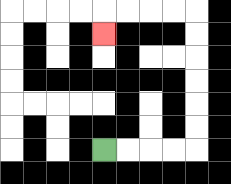{'start': '[4, 6]', 'end': '[4, 1]', 'path_directions': 'R,R,R,R,U,U,U,U,U,U,L,L,L,L,D', 'path_coordinates': '[[4, 6], [5, 6], [6, 6], [7, 6], [8, 6], [8, 5], [8, 4], [8, 3], [8, 2], [8, 1], [8, 0], [7, 0], [6, 0], [5, 0], [4, 0], [4, 1]]'}